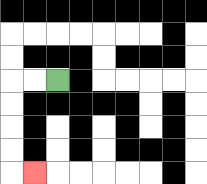{'start': '[2, 3]', 'end': '[1, 7]', 'path_directions': 'L,L,D,D,D,D,R', 'path_coordinates': '[[2, 3], [1, 3], [0, 3], [0, 4], [0, 5], [0, 6], [0, 7], [1, 7]]'}